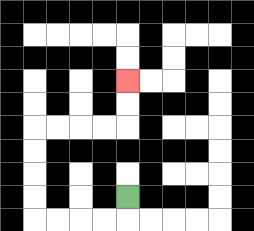{'start': '[5, 8]', 'end': '[5, 3]', 'path_directions': 'D,L,L,L,L,U,U,U,U,R,R,R,R,U,U', 'path_coordinates': '[[5, 8], [5, 9], [4, 9], [3, 9], [2, 9], [1, 9], [1, 8], [1, 7], [1, 6], [1, 5], [2, 5], [3, 5], [4, 5], [5, 5], [5, 4], [5, 3]]'}